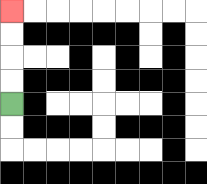{'start': '[0, 4]', 'end': '[0, 0]', 'path_directions': 'U,U,U,U', 'path_coordinates': '[[0, 4], [0, 3], [0, 2], [0, 1], [0, 0]]'}